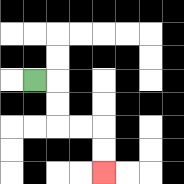{'start': '[1, 3]', 'end': '[4, 7]', 'path_directions': 'R,D,D,R,R,D,D', 'path_coordinates': '[[1, 3], [2, 3], [2, 4], [2, 5], [3, 5], [4, 5], [4, 6], [4, 7]]'}